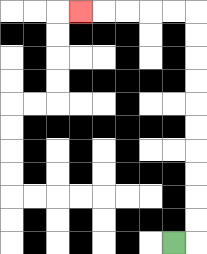{'start': '[7, 10]', 'end': '[3, 0]', 'path_directions': 'R,U,U,U,U,U,U,U,U,U,U,L,L,L,L,L', 'path_coordinates': '[[7, 10], [8, 10], [8, 9], [8, 8], [8, 7], [8, 6], [8, 5], [8, 4], [8, 3], [8, 2], [8, 1], [8, 0], [7, 0], [6, 0], [5, 0], [4, 0], [3, 0]]'}